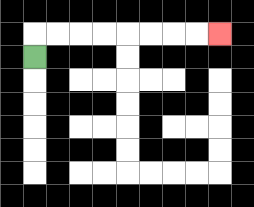{'start': '[1, 2]', 'end': '[9, 1]', 'path_directions': 'U,R,R,R,R,R,R,R,R', 'path_coordinates': '[[1, 2], [1, 1], [2, 1], [3, 1], [4, 1], [5, 1], [6, 1], [7, 1], [8, 1], [9, 1]]'}